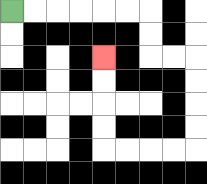{'start': '[0, 0]', 'end': '[4, 2]', 'path_directions': 'R,R,R,R,R,R,D,D,R,R,D,D,D,D,L,L,L,L,U,U,U,U', 'path_coordinates': '[[0, 0], [1, 0], [2, 0], [3, 0], [4, 0], [5, 0], [6, 0], [6, 1], [6, 2], [7, 2], [8, 2], [8, 3], [8, 4], [8, 5], [8, 6], [7, 6], [6, 6], [5, 6], [4, 6], [4, 5], [4, 4], [4, 3], [4, 2]]'}